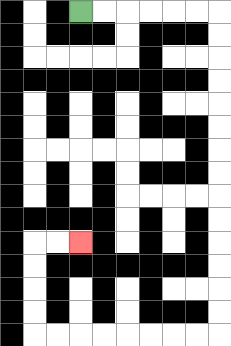{'start': '[3, 0]', 'end': '[3, 10]', 'path_directions': 'R,R,R,R,R,R,D,D,D,D,D,D,D,D,D,D,D,D,D,D,L,L,L,L,L,L,L,L,U,U,U,U,R,R', 'path_coordinates': '[[3, 0], [4, 0], [5, 0], [6, 0], [7, 0], [8, 0], [9, 0], [9, 1], [9, 2], [9, 3], [9, 4], [9, 5], [9, 6], [9, 7], [9, 8], [9, 9], [9, 10], [9, 11], [9, 12], [9, 13], [9, 14], [8, 14], [7, 14], [6, 14], [5, 14], [4, 14], [3, 14], [2, 14], [1, 14], [1, 13], [1, 12], [1, 11], [1, 10], [2, 10], [3, 10]]'}